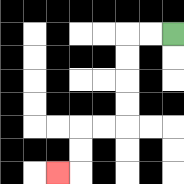{'start': '[7, 1]', 'end': '[2, 7]', 'path_directions': 'L,L,D,D,D,D,L,L,D,D,L', 'path_coordinates': '[[7, 1], [6, 1], [5, 1], [5, 2], [5, 3], [5, 4], [5, 5], [4, 5], [3, 5], [3, 6], [3, 7], [2, 7]]'}